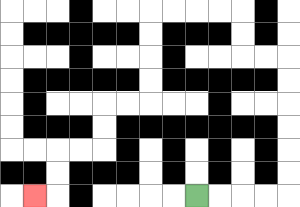{'start': '[8, 8]', 'end': '[1, 8]', 'path_directions': 'R,R,R,R,U,U,U,U,U,U,L,L,U,U,L,L,L,L,D,D,D,D,L,L,D,D,L,L,D,D,L', 'path_coordinates': '[[8, 8], [9, 8], [10, 8], [11, 8], [12, 8], [12, 7], [12, 6], [12, 5], [12, 4], [12, 3], [12, 2], [11, 2], [10, 2], [10, 1], [10, 0], [9, 0], [8, 0], [7, 0], [6, 0], [6, 1], [6, 2], [6, 3], [6, 4], [5, 4], [4, 4], [4, 5], [4, 6], [3, 6], [2, 6], [2, 7], [2, 8], [1, 8]]'}